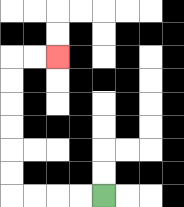{'start': '[4, 8]', 'end': '[2, 2]', 'path_directions': 'L,L,L,L,U,U,U,U,U,U,R,R', 'path_coordinates': '[[4, 8], [3, 8], [2, 8], [1, 8], [0, 8], [0, 7], [0, 6], [0, 5], [0, 4], [0, 3], [0, 2], [1, 2], [2, 2]]'}